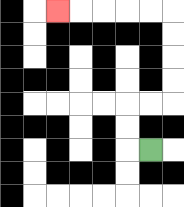{'start': '[6, 6]', 'end': '[2, 0]', 'path_directions': 'L,U,U,R,R,U,U,U,U,L,L,L,L,L', 'path_coordinates': '[[6, 6], [5, 6], [5, 5], [5, 4], [6, 4], [7, 4], [7, 3], [7, 2], [7, 1], [7, 0], [6, 0], [5, 0], [4, 0], [3, 0], [2, 0]]'}